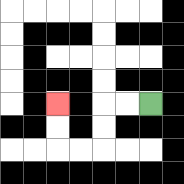{'start': '[6, 4]', 'end': '[2, 4]', 'path_directions': 'L,L,D,D,L,L,U,U', 'path_coordinates': '[[6, 4], [5, 4], [4, 4], [4, 5], [4, 6], [3, 6], [2, 6], [2, 5], [2, 4]]'}